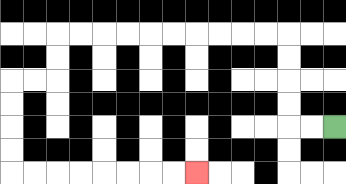{'start': '[14, 5]', 'end': '[8, 7]', 'path_directions': 'L,L,U,U,U,U,L,L,L,L,L,L,L,L,L,L,D,D,L,L,D,D,D,D,R,R,R,R,R,R,R,R', 'path_coordinates': '[[14, 5], [13, 5], [12, 5], [12, 4], [12, 3], [12, 2], [12, 1], [11, 1], [10, 1], [9, 1], [8, 1], [7, 1], [6, 1], [5, 1], [4, 1], [3, 1], [2, 1], [2, 2], [2, 3], [1, 3], [0, 3], [0, 4], [0, 5], [0, 6], [0, 7], [1, 7], [2, 7], [3, 7], [4, 7], [5, 7], [6, 7], [7, 7], [8, 7]]'}